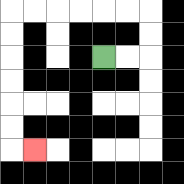{'start': '[4, 2]', 'end': '[1, 6]', 'path_directions': 'R,R,U,U,L,L,L,L,L,L,D,D,D,D,D,D,R', 'path_coordinates': '[[4, 2], [5, 2], [6, 2], [6, 1], [6, 0], [5, 0], [4, 0], [3, 0], [2, 0], [1, 0], [0, 0], [0, 1], [0, 2], [0, 3], [0, 4], [0, 5], [0, 6], [1, 6]]'}